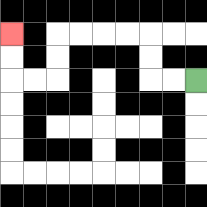{'start': '[8, 3]', 'end': '[0, 1]', 'path_directions': 'L,L,U,U,L,L,L,L,D,D,L,L,U,U', 'path_coordinates': '[[8, 3], [7, 3], [6, 3], [6, 2], [6, 1], [5, 1], [4, 1], [3, 1], [2, 1], [2, 2], [2, 3], [1, 3], [0, 3], [0, 2], [0, 1]]'}